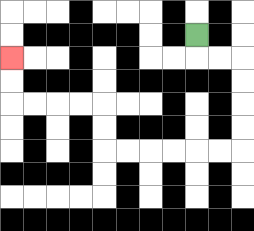{'start': '[8, 1]', 'end': '[0, 2]', 'path_directions': 'D,R,R,D,D,D,D,L,L,L,L,L,L,U,U,L,L,L,L,U,U', 'path_coordinates': '[[8, 1], [8, 2], [9, 2], [10, 2], [10, 3], [10, 4], [10, 5], [10, 6], [9, 6], [8, 6], [7, 6], [6, 6], [5, 6], [4, 6], [4, 5], [4, 4], [3, 4], [2, 4], [1, 4], [0, 4], [0, 3], [0, 2]]'}